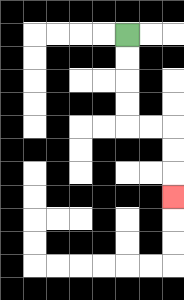{'start': '[5, 1]', 'end': '[7, 8]', 'path_directions': 'D,D,D,D,R,R,D,D,D', 'path_coordinates': '[[5, 1], [5, 2], [5, 3], [5, 4], [5, 5], [6, 5], [7, 5], [7, 6], [7, 7], [7, 8]]'}